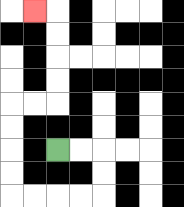{'start': '[2, 6]', 'end': '[1, 0]', 'path_directions': 'R,R,D,D,L,L,L,L,U,U,U,U,R,R,U,U,U,U,L', 'path_coordinates': '[[2, 6], [3, 6], [4, 6], [4, 7], [4, 8], [3, 8], [2, 8], [1, 8], [0, 8], [0, 7], [0, 6], [0, 5], [0, 4], [1, 4], [2, 4], [2, 3], [2, 2], [2, 1], [2, 0], [1, 0]]'}